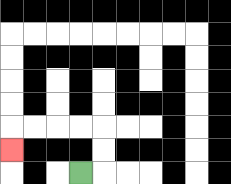{'start': '[3, 7]', 'end': '[0, 6]', 'path_directions': 'R,U,U,L,L,L,L,D', 'path_coordinates': '[[3, 7], [4, 7], [4, 6], [4, 5], [3, 5], [2, 5], [1, 5], [0, 5], [0, 6]]'}